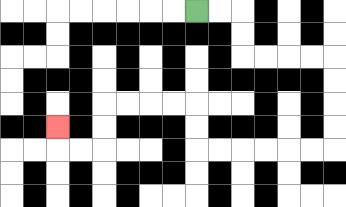{'start': '[8, 0]', 'end': '[2, 5]', 'path_directions': 'R,R,D,D,R,R,R,R,D,D,D,D,L,L,L,L,L,L,U,U,L,L,L,L,D,D,L,L,U', 'path_coordinates': '[[8, 0], [9, 0], [10, 0], [10, 1], [10, 2], [11, 2], [12, 2], [13, 2], [14, 2], [14, 3], [14, 4], [14, 5], [14, 6], [13, 6], [12, 6], [11, 6], [10, 6], [9, 6], [8, 6], [8, 5], [8, 4], [7, 4], [6, 4], [5, 4], [4, 4], [4, 5], [4, 6], [3, 6], [2, 6], [2, 5]]'}